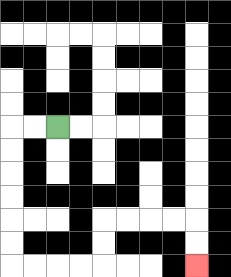{'start': '[2, 5]', 'end': '[8, 11]', 'path_directions': 'L,L,D,D,D,D,D,D,R,R,R,R,U,U,R,R,R,R,D,D', 'path_coordinates': '[[2, 5], [1, 5], [0, 5], [0, 6], [0, 7], [0, 8], [0, 9], [0, 10], [0, 11], [1, 11], [2, 11], [3, 11], [4, 11], [4, 10], [4, 9], [5, 9], [6, 9], [7, 9], [8, 9], [8, 10], [8, 11]]'}